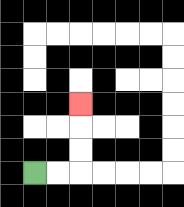{'start': '[1, 7]', 'end': '[3, 4]', 'path_directions': 'R,R,U,U,U', 'path_coordinates': '[[1, 7], [2, 7], [3, 7], [3, 6], [3, 5], [3, 4]]'}